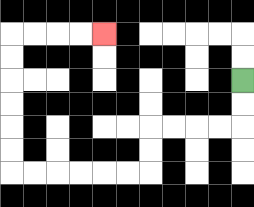{'start': '[10, 3]', 'end': '[4, 1]', 'path_directions': 'D,D,L,L,L,L,D,D,L,L,L,L,L,L,U,U,U,U,U,U,R,R,R,R', 'path_coordinates': '[[10, 3], [10, 4], [10, 5], [9, 5], [8, 5], [7, 5], [6, 5], [6, 6], [6, 7], [5, 7], [4, 7], [3, 7], [2, 7], [1, 7], [0, 7], [0, 6], [0, 5], [0, 4], [0, 3], [0, 2], [0, 1], [1, 1], [2, 1], [3, 1], [4, 1]]'}